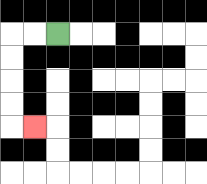{'start': '[2, 1]', 'end': '[1, 5]', 'path_directions': 'L,L,D,D,D,D,R', 'path_coordinates': '[[2, 1], [1, 1], [0, 1], [0, 2], [0, 3], [0, 4], [0, 5], [1, 5]]'}